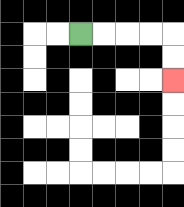{'start': '[3, 1]', 'end': '[7, 3]', 'path_directions': 'R,R,R,R,D,D', 'path_coordinates': '[[3, 1], [4, 1], [5, 1], [6, 1], [7, 1], [7, 2], [7, 3]]'}